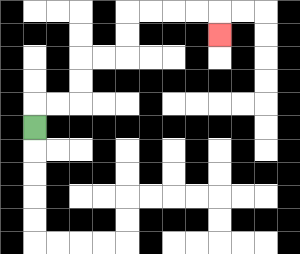{'start': '[1, 5]', 'end': '[9, 1]', 'path_directions': 'U,R,R,U,U,R,R,U,U,R,R,R,R,D', 'path_coordinates': '[[1, 5], [1, 4], [2, 4], [3, 4], [3, 3], [3, 2], [4, 2], [5, 2], [5, 1], [5, 0], [6, 0], [7, 0], [8, 0], [9, 0], [9, 1]]'}